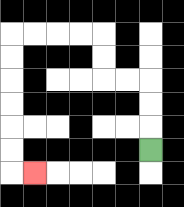{'start': '[6, 6]', 'end': '[1, 7]', 'path_directions': 'U,U,U,L,L,U,U,L,L,L,L,D,D,D,D,D,D,R', 'path_coordinates': '[[6, 6], [6, 5], [6, 4], [6, 3], [5, 3], [4, 3], [4, 2], [4, 1], [3, 1], [2, 1], [1, 1], [0, 1], [0, 2], [0, 3], [0, 4], [0, 5], [0, 6], [0, 7], [1, 7]]'}